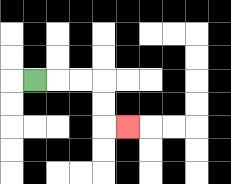{'start': '[1, 3]', 'end': '[5, 5]', 'path_directions': 'R,R,R,D,D,R', 'path_coordinates': '[[1, 3], [2, 3], [3, 3], [4, 3], [4, 4], [4, 5], [5, 5]]'}